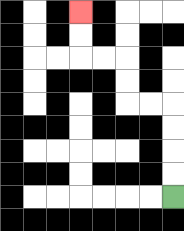{'start': '[7, 8]', 'end': '[3, 0]', 'path_directions': 'U,U,U,U,L,L,U,U,L,L,U,U', 'path_coordinates': '[[7, 8], [7, 7], [7, 6], [7, 5], [7, 4], [6, 4], [5, 4], [5, 3], [5, 2], [4, 2], [3, 2], [3, 1], [3, 0]]'}